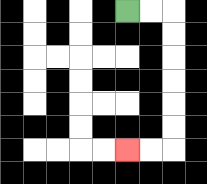{'start': '[5, 0]', 'end': '[5, 6]', 'path_directions': 'R,R,D,D,D,D,D,D,L,L', 'path_coordinates': '[[5, 0], [6, 0], [7, 0], [7, 1], [7, 2], [7, 3], [7, 4], [7, 5], [7, 6], [6, 6], [5, 6]]'}